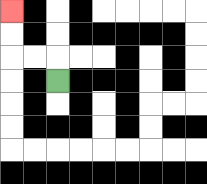{'start': '[2, 3]', 'end': '[0, 0]', 'path_directions': 'U,L,L,U,U', 'path_coordinates': '[[2, 3], [2, 2], [1, 2], [0, 2], [0, 1], [0, 0]]'}